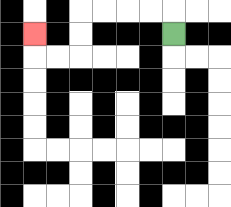{'start': '[7, 1]', 'end': '[1, 1]', 'path_directions': 'U,L,L,L,L,D,D,L,L,U', 'path_coordinates': '[[7, 1], [7, 0], [6, 0], [5, 0], [4, 0], [3, 0], [3, 1], [3, 2], [2, 2], [1, 2], [1, 1]]'}